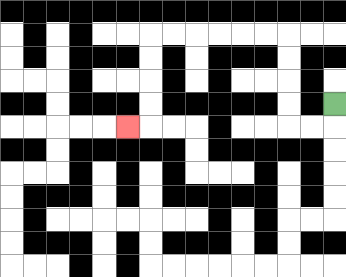{'start': '[14, 4]', 'end': '[5, 5]', 'path_directions': 'D,L,L,U,U,U,U,L,L,L,L,L,L,D,D,D,D,L', 'path_coordinates': '[[14, 4], [14, 5], [13, 5], [12, 5], [12, 4], [12, 3], [12, 2], [12, 1], [11, 1], [10, 1], [9, 1], [8, 1], [7, 1], [6, 1], [6, 2], [6, 3], [6, 4], [6, 5], [5, 5]]'}